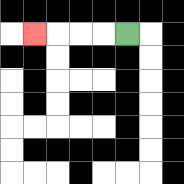{'start': '[5, 1]', 'end': '[1, 1]', 'path_directions': 'L,L,L,L', 'path_coordinates': '[[5, 1], [4, 1], [3, 1], [2, 1], [1, 1]]'}